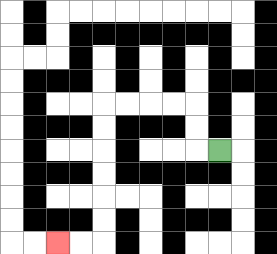{'start': '[9, 6]', 'end': '[2, 10]', 'path_directions': 'L,U,U,L,L,L,L,D,D,D,D,D,D,L,L', 'path_coordinates': '[[9, 6], [8, 6], [8, 5], [8, 4], [7, 4], [6, 4], [5, 4], [4, 4], [4, 5], [4, 6], [4, 7], [4, 8], [4, 9], [4, 10], [3, 10], [2, 10]]'}